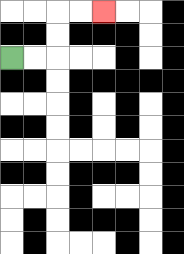{'start': '[0, 2]', 'end': '[4, 0]', 'path_directions': 'R,R,U,U,R,R', 'path_coordinates': '[[0, 2], [1, 2], [2, 2], [2, 1], [2, 0], [3, 0], [4, 0]]'}